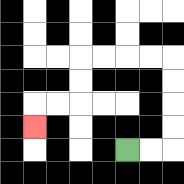{'start': '[5, 6]', 'end': '[1, 5]', 'path_directions': 'R,R,U,U,U,U,L,L,L,L,D,D,L,L,D', 'path_coordinates': '[[5, 6], [6, 6], [7, 6], [7, 5], [7, 4], [7, 3], [7, 2], [6, 2], [5, 2], [4, 2], [3, 2], [3, 3], [3, 4], [2, 4], [1, 4], [1, 5]]'}